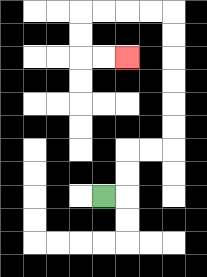{'start': '[4, 8]', 'end': '[5, 2]', 'path_directions': 'R,U,U,R,R,U,U,U,U,U,U,L,L,L,L,D,D,R,R', 'path_coordinates': '[[4, 8], [5, 8], [5, 7], [5, 6], [6, 6], [7, 6], [7, 5], [7, 4], [7, 3], [7, 2], [7, 1], [7, 0], [6, 0], [5, 0], [4, 0], [3, 0], [3, 1], [3, 2], [4, 2], [5, 2]]'}